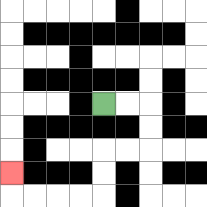{'start': '[4, 4]', 'end': '[0, 7]', 'path_directions': 'R,R,D,D,L,L,D,D,L,L,L,L,U', 'path_coordinates': '[[4, 4], [5, 4], [6, 4], [6, 5], [6, 6], [5, 6], [4, 6], [4, 7], [4, 8], [3, 8], [2, 8], [1, 8], [0, 8], [0, 7]]'}